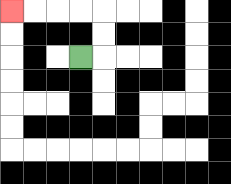{'start': '[3, 2]', 'end': '[0, 0]', 'path_directions': 'R,U,U,L,L,L,L', 'path_coordinates': '[[3, 2], [4, 2], [4, 1], [4, 0], [3, 0], [2, 0], [1, 0], [0, 0]]'}